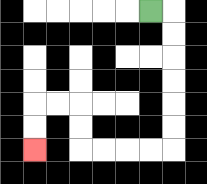{'start': '[6, 0]', 'end': '[1, 6]', 'path_directions': 'R,D,D,D,D,D,D,L,L,L,L,U,U,L,L,D,D', 'path_coordinates': '[[6, 0], [7, 0], [7, 1], [7, 2], [7, 3], [7, 4], [7, 5], [7, 6], [6, 6], [5, 6], [4, 6], [3, 6], [3, 5], [3, 4], [2, 4], [1, 4], [1, 5], [1, 6]]'}